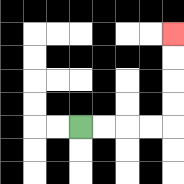{'start': '[3, 5]', 'end': '[7, 1]', 'path_directions': 'R,R,R,R,U,U,U,U', 'path_coordinates': '[[3, 5], [4, 5], [5, 5], [6, 5], [7, 5], [7, 4], [7, 3], [7, 2], [7, 1]]'}